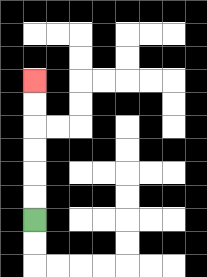{'start': '[1, 9]', 'end': '[1, 3]', 'path_directions': 'U,U,U,U,U,U', 'path_coordinates': '[[1, 9], [1, 8], [1, 7], [1, 6], [1, 5], [1, 4], [1, 3]]'}